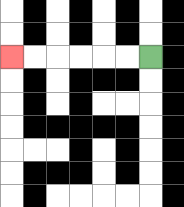{'start': '[6, 2]', 'end': '[0, 2]', 'path_directions': 'L,L,L,L,L,L', 'path_coordinates': '[[6, 2], [5, 2], [4, 2], [3, 2], [2, 2], [1, 2], [0, 2]]'}